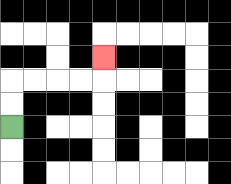{'start': '[0, 5]', 'end': '[4, 2]', 'path_directions': 'U,U,R,R,R,R,U', 'path_coordinates': '[[0, 5], [0, 4], [0, 3], [1, 3], [2, 3], [3, 3], [4, 3], [4, 2]]'}